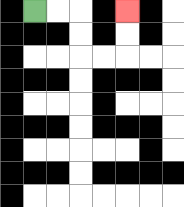{'start': '[1, 0]', 'end': '[5, 0]', 'path_directions': 'R,R,D,D,R,R,U,U', 'path_coordinates': '[[1, 0], [2, 0], [3, 0], [3, 1], [3, 2], [4, 2], [5, 2], [5, 1], [5, 0]]'}